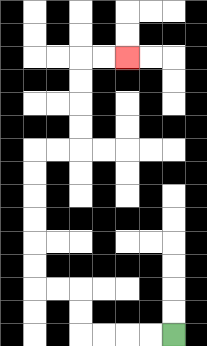{'start': '[7, 14]', 'end': '[5, 2]', 'path_directions': 'L,L,L,L,U,U,L,L,U,U,U,U,U,U,R,R,U,U,U,U,R,R', 'path_coordinates': '[[7, 14], [6, 14], [5, 14], [4, 14], [3, 14], [3, 13], [3, 12], [2, 12], [1, 12], [1, 11], [1, 10], [1, 9], [1, 8], [1, 7], [1, 6], [2, 6], [3, 6], [3, 5], [3, 4], [3, 3], [3, 2], [4, 2], [5, 2]]'}